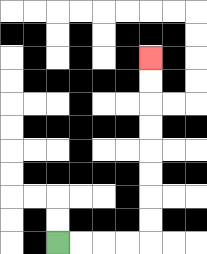{'start': '[2, 10]', 'end': '[6, 2]', 'path_directions': 'R,R,R,R,U,U,U,U,U,U,U,U', 'path_coordinates': '[[2, 10], [3, 10], [4, 10], [5, 10], [6, 10], [6, 9], [6, 8], [6, 7], [6, 6], [6, 5], [6, 4], [6, 3], [6, 2]]'}